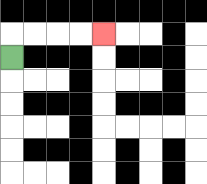{'start': '[0, 2]', 'end': '[4, 1]', 'path_directions': 'U,R,R,R,R', 'path_coordinates': '[[0, 2], [0, 1], [1, 1], [2, 1], [3, 1], [4, 1]]'}